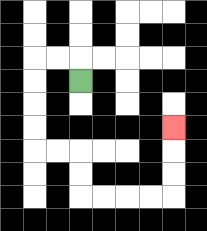{'start': '[3, 3]', 'end': '[7, 5]', 'path_directions': 'U,L,L,D,D,D,D,R,R,D,D,R,R,R,R,U,U,U', 'path_coordinates': '[[3, 3], [3, 2], [2, 2], [1, 2], [1, 3], [1, 4], [1, 5], [1, 6], [2, 6], [3, 6], [3, 7], [3, 8], [4, 8], [5, 8], [6, 8], [7, 8], [7, 7], [7, 6], [7, 5]]'}